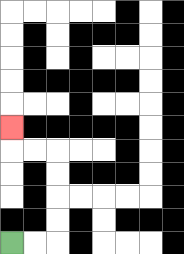{'start': '[0, 10]', 'end': '[0, 5]', 'path_directions': 'R,R,U,U,U,U,L,L,U', 'path_coordinates': '[[0, 10], [1, 10], [2, 10], [2, 9], [2, 8], [2, 7], [2, 6], [1, 6], [0, 6], [0, 5]]'}